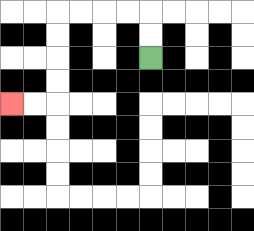{'start': '[6, 2]', 'end': '[0, 4]', 'path_directions': 'U,U,L,L,L,L,D,D,D,D,L,L', 'path_coordinates': '[[6, 2], [6, 1], [6, 0], [5, 0], [4, 0], [3, 0], [2, 0], [2, 1], [2, 2], [2, 3], [2, 4], [1, 4], [0, 4]]'}